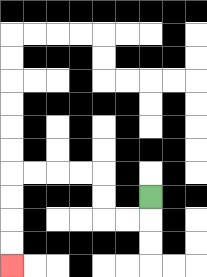{'start': '[6, 8]', 'end': '[0, 11]', 'path_directions': 'D,L,L,U,U,L,L,L,L,D,D,D,D', 'path_coordinates': '[[6, 8], [6, 9], [5, 9], [4, 9], [4, 8], [4, 7], [3, 7], [2, 7], [1, 7], [0, 7], [0, 8], [0, 9], [0, 10], [0, 11]]'}